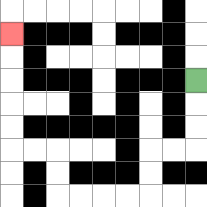{'start': '[8, 3]', 'end': '[0, 1]', 'path_directions': 'D,D,D,L,L,D,D,L,L,L,L,U,U,L,L,U,U,U,U,U', 'path_coordinates': '[[8, 3], [8, 4], [8, 5], [8, 6], [7, 6], [6, 6], [6, 7], [6, 8], [5, 8], [4, 8], [3, 8], [2, 8], [2, 7], [2, 6], [1, 6], [0, 6], [0, 5], [0, 4], [0, 3], [0, 2], [0, 1]]'}